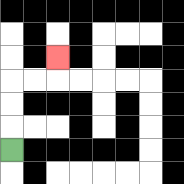{'start': '[0, 6]', 'end': '[2, 2]', 'path_directions': 'U,U,U,R,R,U', 'path_coordinates': '[[0, 6], [0, 5], [0, 4], [0, 3], [1, 3], [2, 3], [2, 2]]'}